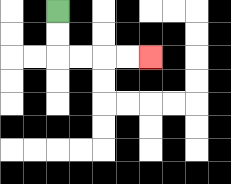{'start': '[2, 0]', 'end': '[6, 2]', 'path_directions': 'D,D,R,R,R,R', 'path_coordinates': '[[2, 0], [2, 1], [2, 2], [3, 2], [4, 2], [5, 2], [6, 2]]'}